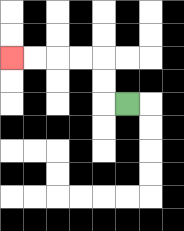{'start': '[5, 4]', 'end': '[0, 2]', 'path_directions': 'L,U,U,L,L,L,L', 'path_coordinates': '[[5, 4], [4, 4], [4, 3], [4, 2], [3, 2], [2, 2], [1, 2], [0, 2]]'}